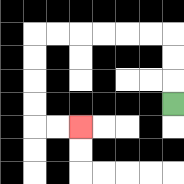{'start': '[7, 4]', 'end': '[3, 5]', 'path_directions': 'U,U,U,L,L,L,L,L,L,D,D,D,D,R,R', 'path_coordinates': '[[7, 4], [7, 3], [7, 2], [7, 1], [6, 1], [5, 1], [4, 1], [3, 1], [2, 1], [1, 1], [1, 2], [1, 3], [1, 4], [1, 5], [2, 5], [3, 5]]'}